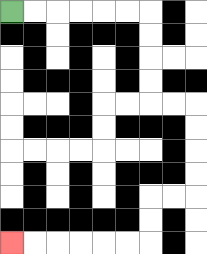{'start': '[0, 0]', 'end': '[0, 10]', 'path_directions': 'R,R,R,R,R,R,D,D,D,D,R,R,D,D,D,D,L,L,D,D,L,L,L,L,L,L', 'path_coordinates': '[[0, 0], [1, 0], [2, 0], [3, 0], [4, 0], [5, 0], [6, 0], [6, 1], [6, 2], [6, 3], [6, 4], [7, 4], [8, 4], [8, 5], [8, 6], [8, 7], [8, 8], [7, 8], [6, 8], [6, 9], [6, 10], [5, 10], [4, 10], [3, 10], [2, 10], [1, 10], [0, 10]]'}